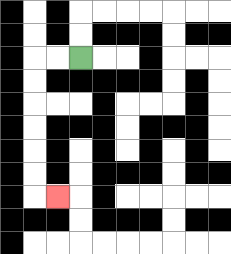{'start': '[3, 2]', 'end': '[2, 8]', 'path_directions': 'L,L,D,D,D,D,D,D,R', 'path_coordinates': '[[3, 2], [2, 2], [1, 2], [1, 3], [1, 4], [1, 5], [1, 6], [1, 7], [1, 8], [2, 8]]'}